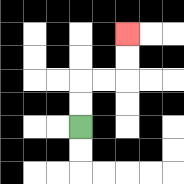{'start': '[3, 5]', 'end': '[5, 1]', 'path_directions': 'U,U,R,R,U,U', 'path_coordinates': '[[3, 5], [3, 4], [3, 3], [4, 3], [5, 3], [5, 2], [5, 1]]'}